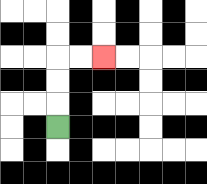{'start': '[2, 5]', 'end': '[4, 2]', 'path_directions': 'U,U,U,R,R', 'path_coordinates': '[[2, 5], [2, 4], [2, 3], [2, 2], [3, 2], [4, 2]]'}